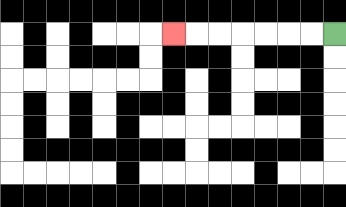{'start': '[14, 1]', 'end': '[7, 1]', 'path_directions': 'L,L,L,L,L,L,L', 'path_coordinates': '[[14, 1], [13, 1], [12, 1], [11, 1], [10, 1], [9, 1], [8, 1], [7, 1]]'}